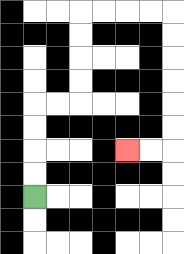{'start': '[1, 8]', 'end': '[5, 6]', 'path_directions': 'U,U,U,U,R,R,U,U,U,U,R,R,R,R,D,D,D,D,D,D,L,L', 'path_coordinates': '[[1, 8], [1, 7], [1, 6], [1, 5], [1, 4], [2, 4], [3, 4], [3, 3], [3, 2], [3, 1], [3, 0], [4, 0], [5, 0], [6, 0], [7, 0], [7, 1], [7, 2], [7, 3], [7, 4], [7, 5], [7, 6], [6, 6], [5, 6]]'}